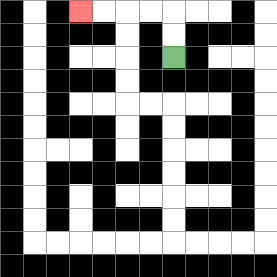{'start': '[7, 2]', 'end': '[3, 0]', 'path_directions': 'U,U,L,L,L,L', 'path_coordinates': '[[7, 2], [7, 1], [7, 0], [6, 0], [5, 0], [4, 0], [3, 0]]'}